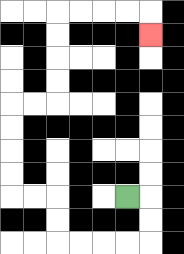{'start': '[5, 8]', 'end': '[6, 1]', 'path_directions': 'R,D,D,L,L,L,L,U,U,L,L,U,U,U,U,R,R,U,U,U,U,R,R,R,R,D', 'path_coordinates': '[[5, 8], [6, 8], [6, 9], [6, 10], [5, 10], [4, 10], [3, 10], [2, 10], [2, 9], [2, 8], [1, 8], [0, 8], [0, 7], [0, 6], [0, 5], [0, 4], [1, 4], [2, 4], [2, 3], [2, 2], [2, 1], [2, 0], [3, 0], [4, 0], [5, 0], [6, 0], [6, 1]]'}